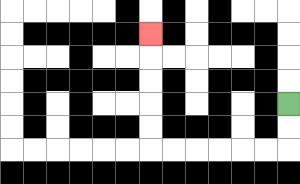{'start': '[12, 4]', 'end': '[6, 1]', 'path_directions': 'D,D,L,L,L,L,L,L,U,U,U,U,U', 'path_coordinates': '[[12, 4], [12, 5], [12, 6], [11, 6], [10, 6], [9, 6], [8, 6], [7, 6], [6, 6], [6, 5], [6, 4], [6, 3], [6, 2], [6, 1]]'}